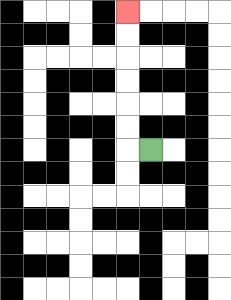{'start': '[6, 6]', 'end': '[5, 0]', 'path_directions': 'L,U,U,U,U,U,U', 'path_coordinates': '[[6, 6], [5, 6], [5, 5], [5, 4], [5, 3], [5, 2], [5, 1], [5, 0]]'}